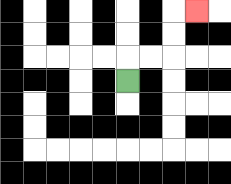{'start': '[5, 3]', 'end': '[8, 0]', 'path_directions': 'U,R,R,U,U,R', 'path_coordinates': '[[5, 3], [5, 2], [6, 2], [7, 2], [7, 1], [7, 0], [8, 0]]'}